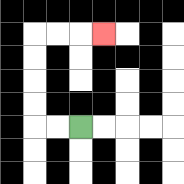{'start': '[3, 5]', 'end': '[4, 1]', 'path_directions': 'L,L,U,U,U,U,R,R,R', 'path_coordinates': '[[3, 5], [2, 5], [1, 5], [1, 4], [1, 3], [1, 2], [1, 1], [2, 1], [3, 1], [4, 1]]'}